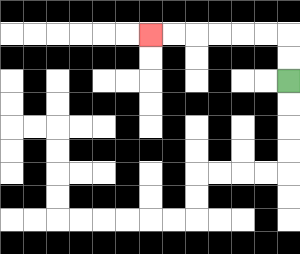{'start': '[12, 3]', 'end': '[6, 1]', 'path_directions': 'U,U,L,L,L,L,L,L', 'path_coordinates': '[[12, 3], [12, 2], [12, 1], [11, 1], [10, 1], [9, 1], [8, 1], [7, 1], [6, 1]]'}